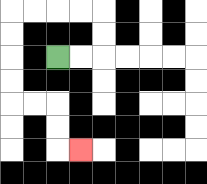{'start': '[2, 2]', 'end': '[3, 6]', 'path_directions': 'R,R,U,U,L,L,L,L,D,D,D,D,R,R,D,D,R', 'path_coordinates': '[[2, 2], [3, 2], [4, 2], [4, 1], [4, 0], [3, 0], [2, 0], [1, 0], [0, 0], [0, 1], [0, 2], [0, 3], [0, 4], [1, 4], [2, 4], [2, 5], [2, 6], [3, 6]]'}